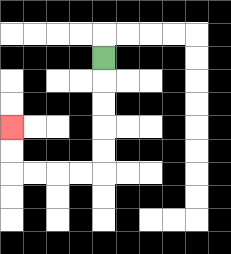{'start': '[4, 2]', 'end': '[0, 5]', 'path_directions': 'D,D,D,D,D,L,L,L,L,U,U', 'path_coordinates': '[[4, 2], [4, 3], [4, 4], [4, 5], [4, 6], [4, 7], [3, 7], [2, 7], [1, 7], [0, 7], [0, 6], [0, 5]]'}